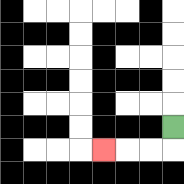{'start': '[7, 5]', 'end': '[4, 6]', 'path_directions': 'D,L,L,L', 'path_coordinates': '[[7, 5], [7, 6], [6, 6], [5, 6], [4, 6]]'}